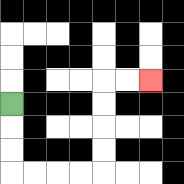{'start': '[0, 4]', 'end': '[6, 3]', 'path_directions': 'D,D,D,R,R,R,R,U,U,U,U,R,R', 'path_coordinates': '[[0, 4], [0, 5], [0, 6], [0, 7], [1, 7], [2, 7], [3, 7], [4, 7], [4, 6], [4, 5], [4, 4], [4, 3], [5, 3], [6, 3]]'}